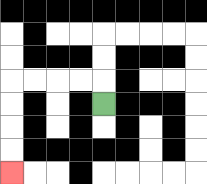{'start': '[4, 4]', 'end': '[0, 7]', 'path_directions': 'U,L,L,L,L,D,D,D,D', 'path_coordinates': '[[4, 4], [4, 3], [3, 3], [2, 3], [1, 3], [0, 3], [0, 4], [0, 5], [0, 6], [0, 7]]'}